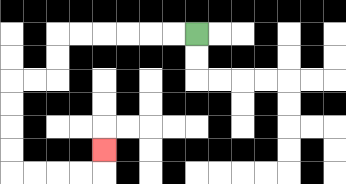{'start': '[8, 1]', 'end': '[4, 6]', 'path_directions': 'L,L,L,L,L,L,D,D,L,L,D,D,D,D,R,R,R,R,U', 'path_coordinates': '[[8, 1], [7, 1], [6, 1], [5, 1], [4, 1], [3, 1], [2, 1], [2, 2], [2, 3], [1, 3], [0, 3], [0, 4], [0, 5], [0, 6], [0, 7], [1, 7], [2, 7], [3, 7], [4, 7], [4, 6]]'}